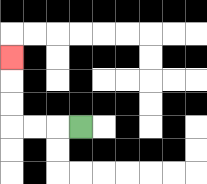{'start': '[3, 5]', 'end': '[0, 2]', 'path_directions': 'L,L,L,U,U,U', 'path_coordinates': '[[3, 5], [2, 5], [1, 5], [0, 5], [0, 4], [0, 3], [0, 2]]'}